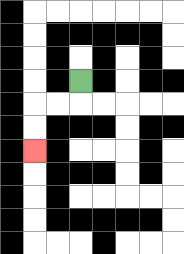{'start': '[3, 3]', 'end': '[1, 6]', 'path_directions': 'D,L,L,D,D', 'path_coordinates': '[[3, 3], [3, 4], [2, 4], [1, 4], [1, 5], [1, 6]]'}